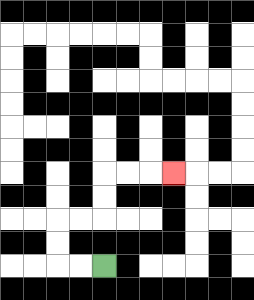{'start': '[4, 11]', 'end': '[7, 7]', 'path_directions': 'L,L,U,U,R,R,U,U,R,R,R', 'path_coordinates': '[[4, 11], [3, 11], [2, 11], [2, 10], [2, 9], [3, 9], [4, 9], [4, 8], [4, 7], [5, 7], [6, 7], [7, 7]]'}